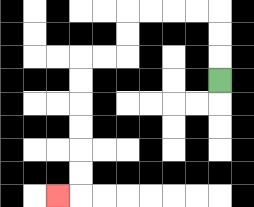{'start': '[9, 3]', 'end': '[2, 8]', 'path_directions': 'U,U,U,L,L,L,L,D,D,L,L,D,D,D,D,D,D,L', 'path_coordinates': '[[9, 3], [9, 2], [9, 1], [9, 0], [8, 0], [7, 0], [6, 0], [5, 0], [5, 1], [5, 2], [4, 2], [3, 2], [3, 3], [3, 4], [3, 5], [3, 6], [3, 7], [3, 8], [2, 8]]'}